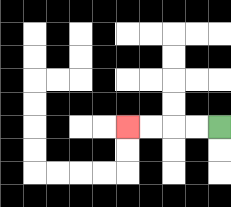{'start': '[9, 5]', 'end': '[5, 5]', 'path_directions': 'L,L,L,L', 'path_coordinates': '[[9, 5], [8, 5], [7, 5], [6, 5], [5, 5]]'}